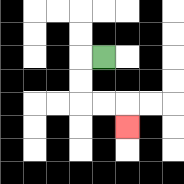{'start': '[4, 2]', 'end': '[5, 5]', 'path_directions': 'L,D,D,R,R,D', 'path_coordinates': '[[4, 2], [3, 2], [3, 3], [3, 4], [4, 4], [5, 4], [5, 5]]'}